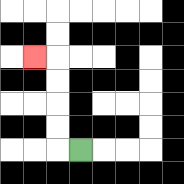{'start': '[3, 6]', 'end': '[1, 2]', 'path_directions': 'L,U,U,U,U,L', 'path_coordinates': '[[3, 6], [2, 6], [2, 5], [2, 4], [2, 3], [2, 2], [1, 2]]'}